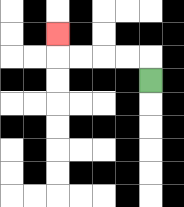{'start': '[6, 3]', 'end': '[2, 1]', 'path_directions': 'U,L,L,L,L,U', 'path_coordinates': '[[6, 3], [6, 2], [5, 2], [4, 2], [3, 2], [2, 2], [2, 1]]'}